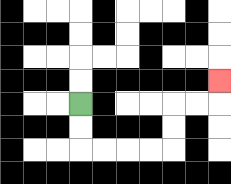{'start': '[3, 4]', 'end': '[9, 3]', 'path_directions': 'D,D,R,R,R,R,U,U,R,R,U', 'path_coordinates': '[[3, 4], [3, 5], [3, 6], [4, 6], [5, 6], [6, 6], [7, 6], [7, 5], [7, 4], [8, 4], [9, 4], [9, 3]]'}